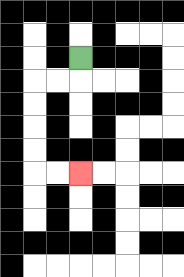{'start': '[3, 2]', 'end': '[3, 7]', 'path_directions': 'D,L,L,D,D,D,D,R,R', 'path_coordinates': '[[3, 2], [3, 3], [2, 3], [1, 3], [1, 4], [1, 5], [1, 6], [1, 7], [2, 7], [3, 7]]'}